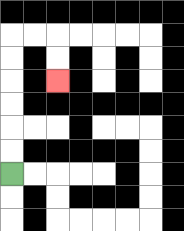{'start': '[0, 7]', 'end': '[2, 3]', 'path_directions': 'U,U,U,U,U,U,R,R,D,D', 'path_coordinates': '[[0, 7], [0, 6], [0, 5], [0, 4], [0, 3], [0, 2], [0, 1], [1, 1], [2, 1], [2, 2], [2, 3]]'}